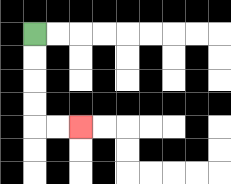{'start': '[1, 1]', 'end': '[3, 5]', 'path_directions': 'D,D,D,D,R,R', 'path_coordinates': '[[1, 1], [1, 2], [1, 3], [1, 4], [1, 5], [2, 5], [3, 5]]'}